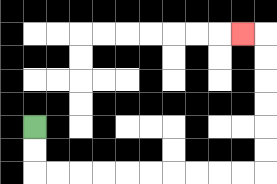{'start': '[1, 5]', 'end': '[10, 1]', 'path_directions': 'D,D,R,R,R,R,R,R,R,R,R,R,U,U,U,U,U,U,L', 'path_coordinates': '[[1, 5], [1, 6], [1, 7], [2, 7], [3, 7], [4, 7], [5, 7], [6, 7], [7, 7], [8, 7], [9, 7], [10, 7], [11, 7], [11, 6], [11, 5], [11, 4], [11, 3], [11, 2], [11, 1], [10, 1]]'}